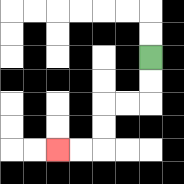{'start': '[6, 2]', 'end': '[2, 6]', 'path_directions': 'D,D,L,L,D,D,L,L', 'path_coordinates': '[[6, 2], [6, 3], [6, 4], [5, 4], [4, 4], [4, 5], [4, 6], [3, 6], [2, 6]]'}